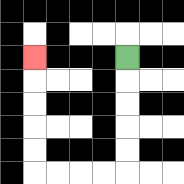{'start': '[5, 2]', 'end': '[1, 2]', 'path_directions': 'D,D,D,D,D,L,L,L,L,U,U,U,U,U', 'path_coordinates': '[[5, 2], [5, 3], [5, 4], [5, 5], [5, 6], [5, 7], [4, 7], [3, 7], [2, 7], [1, 7], [1, 6], [1, 5], [1, 4], [1, 3], [1, 2]]'}